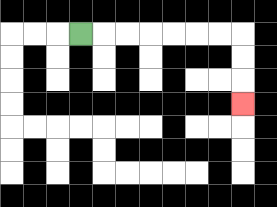{'start': '[3, 1]', 'end': '[10, 4]', 'path_directions': 'R,R,R,R,R,R,R,D,D,D', 'path_coordinates': '[[3, 1], [4, 1], [5, 1], [6, 1], [7, 1], [8, 1], [9, 1], [10, 1], [10, 2], [10, 3], [10, 4]]'}